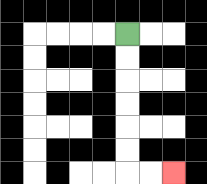{'start': '[5, 1]', 'end': '[7, 7]', 'path_directions': 'D,D,D,D,D,D,R,R', 'path_coordinates': '[[5, 1], [5, 2], [5, 3], [5, 4], [5, 5], [5, 6], [5, 7], [6, 7], [7, 7]]'}